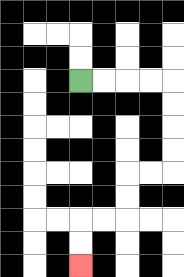{'start': '[3, 3]', 'end': '[3, 11]', 'path_directions': 'R,R,R,R,D,D,D,D,L,L,D,D,L,L,D,D', 'path_coordinates': '[[3, 3], [4, 3], [5, 3], [6, 3], [7, 3], [7, 4], [7, 5], [7, 6], [7, 7], [6, 7], [5, 7], [5, 8], [5, 9], [4, 9], [3, 9], [3, 10], [3, 11]]'}